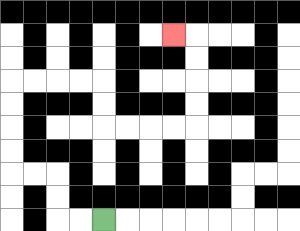{'start': '[4, 9]', 'end': '[7, 1]', 'path_directions': 'L,L,U,U,L,L,U,U,U,U,R,R,R,R,D,D,R,R,R,R,U,U,U,U,L', 'path_coordinates': '[[4, 9], [3, 9], [2, 9], [2, 8], [2, 7], [1, 7], [0, 7], [0, 6], [0, 5], [0, 4], [0, 3], [1, 3], [2, 3], [3, 3], [4, 3], [4, 4], [4, 5], [5, 5], [6, 5], [7, 5], [8, 5], [8, 4], [8, 3], [8, 2], [8, 1], [7, 1]]'}